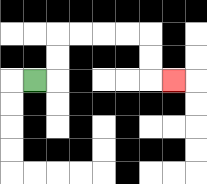{'start': '[1, 3]', 'end': '[7, 3]', 'path_directions': 'R,U,U,R,R,R,R,D,D,R', 'path_coordinates': '[[1, 3], [2, 3], [2, 2], [2, 1], [3, 1], [4, 1], [5, 1], [6, 1], [6, 2], [6, 3], [7, 3]]'}